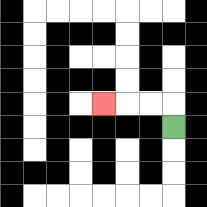{'start': '[7, 5]', 'end': '[4, 4]', 'path_directions': 'U,L,L,L', 'path_coordinates': '[[7, 5], [7, 4], [6, 4], [5, 4], [4, 4]]'}